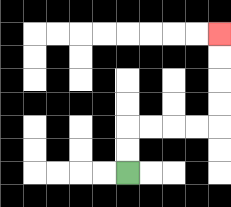{'start': '[5, 7]', 'end': '[9, 1]', 'path_directions': 'U,U,R,R,R,R,U,U,U,U', 'path_coordinates': '[[5, 7], [5, 6], [5, 5], [6, 5], [7, 5], [8, 5], [9, 5], [9, 4], [9, 3], [9, 2], [9, 1]]'}